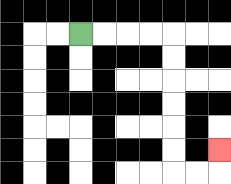{'start': '[3, 1]', 'end': '[9, 6]', 'path_directions': 'R,R,R,R,D,D,D,D,D,D,R,R,U', 'path_coordinates': '[[3, 1], [4, 1], [5, 1], [6, 1], [7, 1], [7, 2], [7, 3], [7, 4], [7, 5], [7, 6], [7, 7], [8, 7], [9, 7], [9, 6]]'}